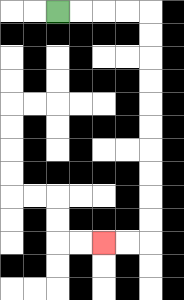{'start': '[2, 0]', 'end': '[4, 10]', 'path_directions': 'R,R,R,R,D,D,D,D,D,D,D,D,D,D,L,L', 'path_coordinates': '[[2, 0], [3, 0], [4, 0], [5, 0], [6, 0], [6, 1], [6, 2], [6, 3], [6, 4], [6, 5], [6, 6], [6, 7], [6, 8], [6, 9], [6, 10], [5, 10], [4, 10]]'}